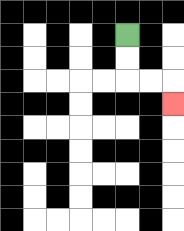{'start': '[5, 1]', 'end': '[7, 4]', 'path_directions': 'D,D,R,R,D', 'path_coordinates': '[[5, 1], [5, 2], [5, 3], [6, 3], [7, 3], [7, 4]]'}